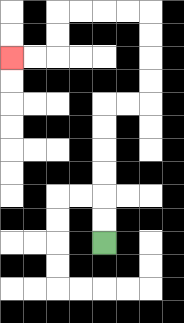{'start': '[4, 10]', 'end': '[0, 2]', 'path_directions': 'U,U,U,U,U,U,R,R,U,U,U,U,L,L,L,L,D,D,L,L', 'path_coordinates': '[[4, 10], [4, 9], [4, 8], [4, 7], [4, 6], [4, 5], [4, 4], [5, 4], [6, 4], [6, 3], [6, 2], [6, 1], [6, 0], [5, 0], [4, 0], [3, 0], [2, 0], [2, 1], [2, 2], [1, 2], [0, 2]]'}